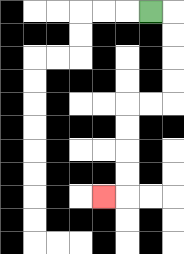{'start': '[6, 0]', 'end': '[4, 8]', 'path_directions': 'R,D,D,D,D,L,L,D,D,D,D,L', 'path_coordinates': '[[6, 0], [7, 0], [7, 1], [7, 2], [7, 3], [7, 4], [6, 4], [5, 4], [5, 5], [5, 6], [5, 7], [5, 8], [4, 8]]'}